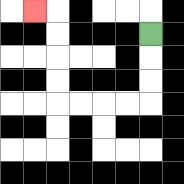{'start': '[6, 1]', 'end': '[1, 0]', 'path_directions': 'D,D,D,L,L,L,L,U,U,U,U,L', 'path_coordinates': '[[6, 1], [6, 2], [6, 3], [6, 4], [5, 4], [4, 4], [3, 4], [2, 4], [2, 3], [2, 2], [2, 1], [2, 0], [1, 0]]'}